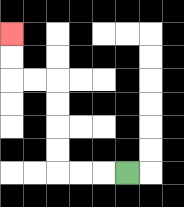{'start': '[5, 7]', 'end': '[0, 1]', 'path_directions': 'L,L,L,U,U,U,U,L,L,U,U', 'path_coordinates': '[[5, 7], [4, 7], [3, 7], [2, 7], [2, 6], [2, 5], [2, 4], [2, 3], [1, 3], [0, 3], [0, 2], [0, 1]]'}